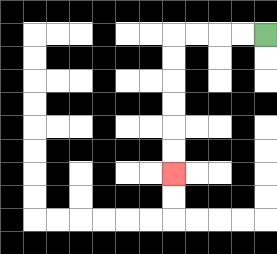{'start': '[11, 1]', 'end': '[7, 7]', 'path_directions': 'L,L,L,L,D,D,D,D,D,D', 'path_coordinates': '[[11, 1], [10, 1], [9, 1], [8, 1], [7, 1], [7, 2], [7, 3], [7, 4], [7, 5], [7, 6], [7, 7]]'}